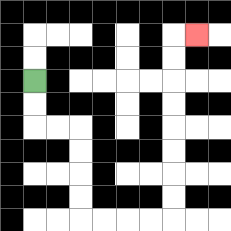{'start': '[1, 3]', 'end': '[8, 1]', 'path_directions': 'D,D,R,R,D,D,D,D,R,R,R,R,U,U,U,U,U,U,U,U,R', 'path_coordinates': '[[1, 3], [1, 4], [1, 5], [2, 5], [3, 5], [3, 6], [3, 7], [3, 8], [3, 9], [4, 9], [5, 9], [6, 9], [7, 9], [7, 8], [7, 7], [7, 6], [7, 5], [7, 4], [7, 3], [7, 2], [7, 1], [8, 1]]'}